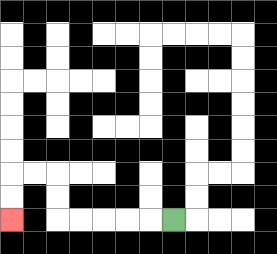{'start': '[7, 9]', 'end': '[0, 9]', 'path_directions': 'L,L,L,L,L,U,U,L,L,D,D', 'path_coordinates': '[[7, 9], [6, 9], [5, 9], [4, 9], [3, 9], [2, 9], [2, 8], [2, 7], [1, 7], [0, 7], [0, 8], [0, 9]]'}